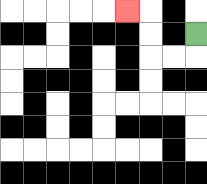{'start': '[8, 1]', 'end': '[5, 0]', 'path_directions': 'D,L,L,U,U,L', 'path_coordinates': '[[8, 1], [8, 2], [7, 2], [6, 2], [6, 1], [6, 0], [5, 0]]'}